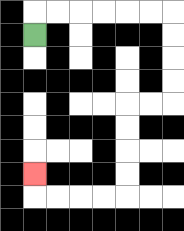{'start': '[1, 1]', 'end': '[1, 7]', 'path_directions': 'U,R,R,R,R,R,R,D,D,D,D,L,L,D,D,D,D,L,L,L,L,U', 'path_coordinates': '[[1, 1], [1, 0], [2, 0], [3, 0], [4, 0], [5, 0], [6, 0], [7, 0], [7, 1], [7, 2], [7, 3], [7, 4], [6, 4], [5, 4], [5, 5], [5, 6], [5, 7], [5, 8], [4, 8], [3, 8], [2, 8], [1, 8], [1, 7]]'}